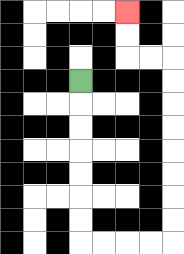{'start': '[3, 3]', 'end': '[5, 0]', 'path_directions': 'D,D,D,D,D,D,D,R,R,R,R,U,U,U,U,U,U,U,U,L,L,U,U', 'path_coordinates': '[[3, 3], [3, 4], [3, 5], [3, 6], [3, 7], [3, 8], [3, 9], [3, 10], [4, 10], [5, 10], [6, 10], [7, 10], [7, 9], [7, 8], [7, 7], [7, 6], [7, 5], [7, 4], [7, 3], [7, 2], [6, 2], [5, 2], [5, 1], [5, 0]]'}